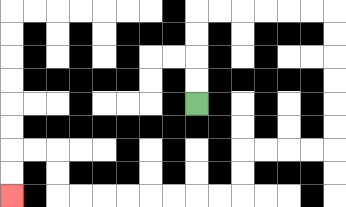{'start': '[8, 4]', 'end': '[0, 8]', 'path_directions': 'U,U,U,U,R,R,R,R,R,R,D,D,D,D,D,D,L,L,L,L,D,D,L,L,L,L,L,L,L,L,U,U,L,L,D,D', 'path_coordinates': '[[8, 4], [8, 3], [8, 2], [8, 1], [8, 0], [9, 0], [10, 0], [11, 0], [12, 0], [13, 0], [14, 0], [14, 1], [14, 2], [14, 3], [14, 4], [14, 5], [14, 6], [13, 6], [12, 6], [11, 6], [10, 6], [10, 7], [10, 8], [9, 8], [8, 8], [7, 8], [6, 8], [5, 8], [4, 8], [3, 8], [2, 8], [2, 7], [2, 6], [1, 6], [0, 6], [0, 7], [0, 8]]'}